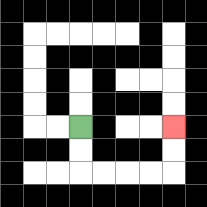{'start': '[3, 5]', 'end': '[7, 5]', 'path_directions': 'D,D,R,R,R,R,U,U', 'path_coordinates': '[[3, 5], [3, 6], [3, 7], [4, 7], [5, 7], [6, 7], [7, 7], [7, 6], [7, 5]]'}